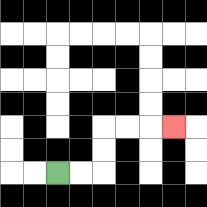{'start': '[2, 7]', 'end': '[7, 5]', 'path_directions': 'R,R,U,U,R,R,R', 'path_coordinates': '[[2, 7], [3, 7], [4, 7], [4, 6], [4, 5], [5, 5], [6, 5], [7, 5]]'}